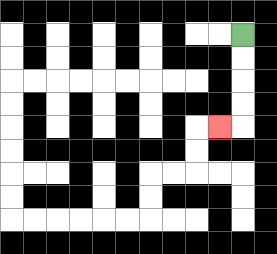{'start': '[10, 1]', 'end': '[9, 5]', 'path_directions': 'D,D,D,D,L', 'path_coordinates': '[[10, 1], [10, 2], [10, 3], [10, 4], [10, 5], [9, 5]]'}